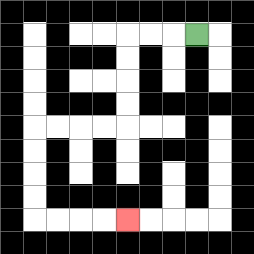{'start': '[8, 1]', 'end': '[5, 9]', 'path_directions': 'L,L,L,D,D,D,D,L,L,L,L,D,D,D,D,R,R,R,R', 'path_coordinates': '[[8, 1], [7, 1], [6, 1], [5, 1], [5, 2], [5, 3], [5, 4], [5, 5], [4, 5], [3, 5], [2, 5], [1, 5], [1, 6], [1, 7], [1, 8], [1, 9], [2, 9], [3, 9], [4, 9], [5, 9]]'}